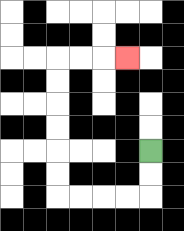{'start': '[6, 6]', 'end': '[5, 2]', 'path_directions': 'D,D,L,L,L,L,U,U,U,U,U,U,R,R,R', 'path_coordinates': '[[6, 6], [6, 7], [6, 8], [5, 8], [4, 8], [3, 8], [2, 8], [2, 7], [2, 6], [2, 5], [2, 4], [2, 3], [2, 2], [3, 2], [4, 2], [5, 2]]'}